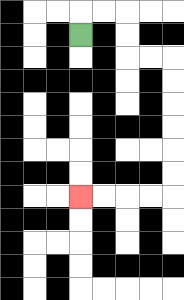{'start': '[3, 1]', 'end': '[3, 8]', 'path_directions': 'U,R,R,D,D,R,R,D,D,D,D,D,D,L,L,L,L', 'path_coordinates': '[[3, 1], [3, 0], [4, 0], [5, 0], [5, 1], [5, 2], [6, 2], [7, 2], [7, 3], [7, 4], [7, 5], [7, 6], [7, 7], [7, 8], [6, 8], [5, 8], [4, 8], [3, 8]]'}